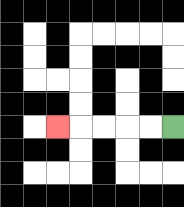{'start': '[7, 5]', 'end': '[2, 5]', 'path_directions': 'L,L,L,L,L', 'path_coordinates': '[[7, 5], [6, 5], [5, 5], [4, 5], [3, 5], [2, 5]]'}